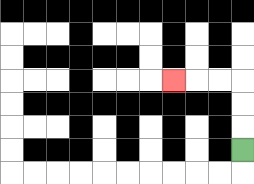{'start': '[10, 6]', 'end': '[7, 3]', 'path_directions': 'U,U,U,L,L,L', 'path_coordinates': '[[10, 6], [10, 5], [10, 4], [10, 3], [9, 3], [8, 3], [7, 3]]'}